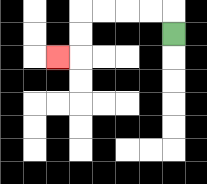{'start': '[7, 1]', 'end': '[2, 2]', 'path_directions': 'U,L,L,L,L,D,D,L', 'path_coordinates': '[[7, 1], [7, 0], [6, 0], [5, 0], [4, 0], [3, 0], [3, 1], [3, 2], [2, 2]]'}